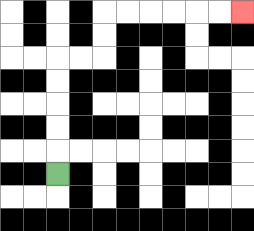{'start': '[2, 7]', 'end': '[10, 0]', 'path_directions': 'U,U,U,U,U,R,R,U,U,R,R,R,R,R,R', 'path_coordinates': '[[2, 7], [2, 6], [2, 5], [2, 4], [2, 3], [2, 2], [3, 2], [4, 2], [4, 1], [4, 0], [5, 0], [6, 0], [7, 0], [8, 0], [9, 0], [10, 0]]'}